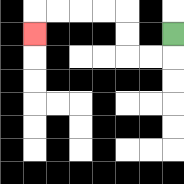{'start': '[7, 1]', 'end': '[1, 1]', 'path_directions': 'D,L,L,U,U,L,L,L,L,D', 'path_coordinates': '[[7, 1], [7, 2], [6, 2], [5, 2], [5, 1], [5, 0], [4, 0], [3, 0], [2, 0], [1, 0], [1, 1]]'}